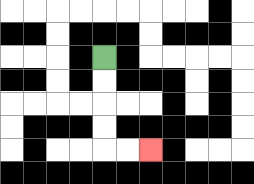{'start': '[4, 2]', 'end': '[6, 6]', 'path_directions': 'D,D,D,D,R,R', 'path_coordinates': '[[4, 2], [4, 3], [4, 4], [4, 5], [4, 6], [5, 6], [6, 6]]'}